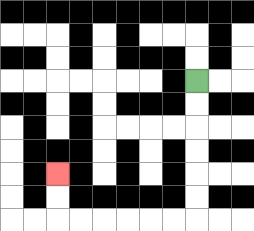{'start': '[8, 3]', 'end': '[2, 7]', 'path_directions': 'D,D,D,D,D,D,L,L,L,L,L,L,U,U', 'path_coordinates': '[[8, 3], [8, 4], [8, 5], [8, 6], [8, 7], [8, 8], [8, 9], [7, 9], [6, 9], [5, 9], [4, 9], [3, 9], [2, 9], [2, 8], [2, 7]]'}